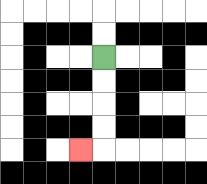{'start': '[4, 2]', 'end': '[3, 6]', 'path_directions': 'D,D,D,D,L', 'path_coordinates': '[[4, 2], [4, 3], [4, 4], [4, 5], [4, 6], [3, 6]]'}